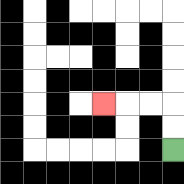{'start': '[7, 6]', 'end': '[4, 4]', 'path_directions': 'U,U,L,L,L', 'path_coordinates': '[[7, 6], [7, 5], [7, 4], [6, 4], [5, 4], [4, 4]]'}